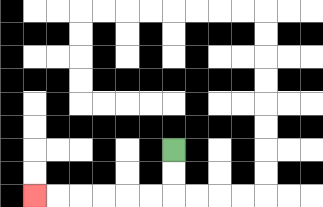{'start': '[7, 6]', 'end': '[1, 8]', 'path_directions': 'D,D,L,L,L,L,L,L', 'path_coordinates': '[[7, 6], [7, 7], [7, 8], [6, 8], [5, 8], [4, 8], [3, 8], [2, 8], [1, 8]]'}